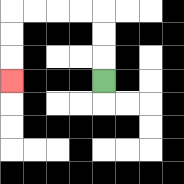{'start': '[4, 3]', 'end': '[0, 3]', 'path_directions': 'U,U,U,L,L,L,L,D,D,D', 'path_coordinates': '[[4, 3], [4, 2], [4, 1], [4, 0], [3, 0], [2, 0], [1, 0], [0, 0], [0, 1], [0, 2], [0, 3]]'}